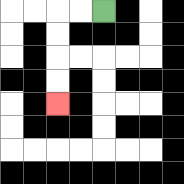{'start': '[4, 0]', 'end': '[2, 4]', 'path_directions': 'L,L,D,D,D,D', 'path_coordinates': '[[4, 0], [3, 0], [2, 0], [2, 1], [2, 2], [2, 3], [2, 4]]'}